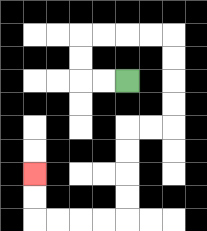{'start': '[5, 3]', 'end': '[1, 7]', 'path_directions': 'L,L,U,U,R,R,R,R,D,D,D,D,L,L,D,D,D,D,L,L,L,L,U,U', 'path_coordinates': '[[5, 3], [4, 3], [3, 3], [3, 2], [3, 1], [4, 1], [5, 1], [6, 1], [7, 1], [7, 2], [7, 3], [7, 4], [7, 5], [6, 5], [5, 5], [5, 6], [5, 7], [5, 8], [5, 9], [4, 9], [3, 9], [2, 9], [1, 9], [1, 8], [1, 7]]'}